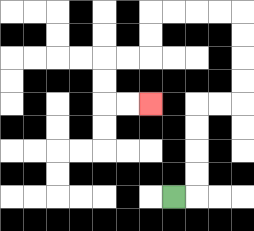{'start': '[7, 8]', 'end': '[6, 4]', 'path_directions': 'R,U,U,U,U,R,R,U,U,U,U,L,L,L,L,D,D,L,L,D,D,R,R', 'path_coordinates': '[[7, 8], [8, 8], [8, 7], [8, 6], [8, 5], [8, 4], [9, 4], [10, 4], [10, 3], [10, 2], [10, 1], [10, 0], [9, 0], [8, 0], [7, 0], [6, 0], [6, 1], [6, 2], [5, 2], [4, 2], [4, 3], [4, 4], [5, 4], [6, 4]]'}